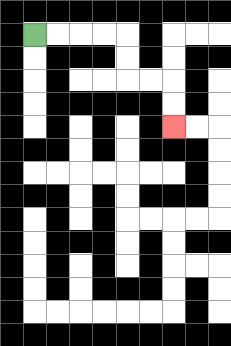{'start': '[1, 1]', 'end': '[7, 5]', 'path_directions': 'R,R,R,R,D,D,R,R,D,D', 'path_coordinates': '[[1, 1], [2, 1], [3, 1], [4, 1], [5, 1], [5, 2], [5, 3], [6, 3], [7, 3], [7, 4], [7, 5]]'}